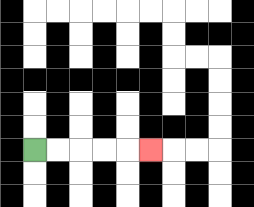{'start': '[1, 6]', 'end': '[6, 6]', 'path_directions': 'R,R,R,R,R', 'path_coordinates': '[[1, 6], [2, 6], [3, 6], [4, 6], [5, 6], [6, 6]]'}